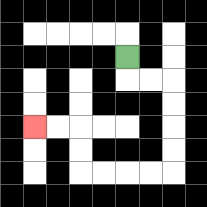{'start': '[5, 2]', 'end': '[1, 5]', 'path_directions': 'D,R,R,D,D,D,D,L,L,L,L,U,U,L,L', 'path_coordinates': '[[5, 2], [5, 3], [6, 3], [7, 3], [7, 4], [7, 5], [7, 6], [7, 7], [6, 7], [5, 7], [4, 7], [3, 7], [3, 6], [3, 5], [2, 5], [1, 5]]'}